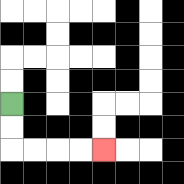{'start': '[0, 4]', 'end': '[4, 6]', 'path_directions': 'D,D,R,R,R,R', 'path_coordinates': '[[0, 4], [0, 5], [0, 6], [1, 6], [2, 6], [3, 6], [4, 6]]'}